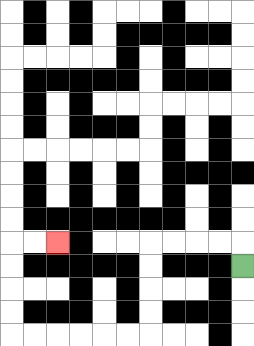{'start': '[10, 11]', 'end': '[2, 10]', 'path_directions': 'U,L,L,L,L,D,D,D,D,L,L,L,L,L,L,U,U,U,U,R,R', 'path_coordinates': '[[10, 11], [10, 10], [9, 10], [8, 10], [7, 10], [6, 10], [6, 11], [6, 12], [6, 13], [6, 14], [5, 14], [4, 14], [3, 14], [2, 14], [1, 14], [0, 14], [0, 13], [0, 12], [0, 11], [0, 10], [1, 10], [2, 10]]'}